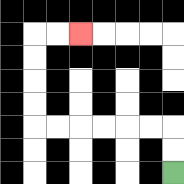{'start': '[7, 7]', 'end': '[3, 1]', 'path_directions': 'U,U,L,L,L,L,L,L,U,U,U,U,R,R', 'path_coordinates': '[[7, 7], [7, 6], [7, 5], [6, 5], [5, 5], [4, 5], [3, 5], [2, 5], [1, 5], [1, 4], [1, 3], [1, 2], [1, 1], [2, 1], [3, 1]]'}